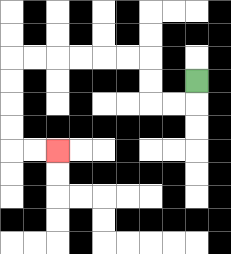{'start': '[8, 3]', 'end': '[2, 6]', 'path_directions': 'D,L,L,U,U,L,L,L,L,L,L,D,D,D,D,R,R', 'path_coordinates': '[[8, 3], [8, 4], [7, 4], [6, 4], [6, 3], [6, 2], [5, 2], [4, 2], [3, 2], [2, 2], [1, 2], [0, 2], [0, 3], [0, 4], [0, 5], [0, 6], [1, 6], [2, 6]]'}